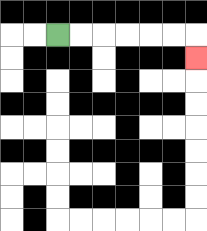{'start': '[2, 1]', 'end': '[8, 2]', 'path_directions': 'R,R,R,R,R,R,D', 'path_coordinates': '[[2, 1], [3, 1], [4, 1], [5, 1], [6, 1], [7, 1], [8, 1], [8, 2]]'}